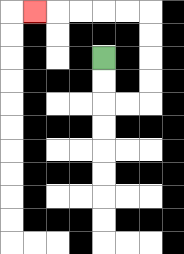{'start': '[4, 2]', 'end': '[1, 0]', 'path_directions': 'D,D,R,R,U,U,U,U,L,L,L,L,L', 'path_coordinates': '[[4, 2], [4, 3], [4, 4], [5, 4], [6, 4], [6, 3], [6, 2], [6, 1], [6, 0], [5, 0], [4, 0], [3, 0], [2, 0], [1, 0]]'}